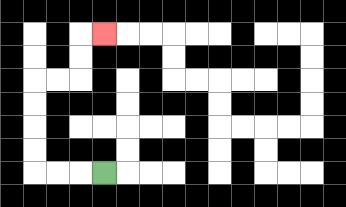{'start': '[4, 7]', 'end': '[4, 1]', 'path_directions': 'L,L,L,U,U,U,U,R,R,U,U,R', 'path_coordinates': '[[4, 7], [3, 7], [2, 7], [1, 7], [1, 6], [1, 5], [1, 4], [1, 3], [2, 3], [3, 3], [3, 2], [3, 1], [4, 1]]'}